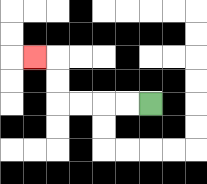{'start': '[6, 4]', 'end': '[1, 2]', 'path_directions': 'L,L,L,L,U,U,L', 'path_coordinates': '[[6, 4], [5, 4], [4, 4], [3, 4], [2, 4], [2, 3], [2, 2], [1, 2]]'}